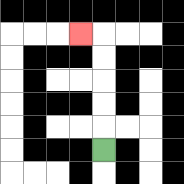{'start': '[4, 6]', 'end': '[3, 1]', 'path_directions': 'U,U,U,U,U,L', 'path_coordinates': '[[4, 6], [4, 5], [4, 4], [4, 3], [4, 2], [4, 1], [3, 1]]'}